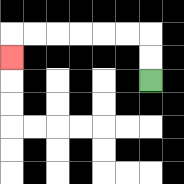{'start': '[6, 3]', 'end': '[0, 2]', 'path_directions': 'U,U,L,L,L,L,L,L,D', 'path_coordinates': '[[6, 3], [6, 2], [6, 1], [5, 1], [4, 1], [3, 1], [2, 1], [1, 1], [0, 1], [0, 2]]'}